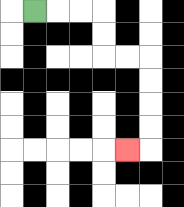{'start': '[1, 0]', 'end': '[5, 6]', 'path_directions': 'R,R,R,D,D,R,R,D,D,D,D,L', 'path_coordinates': '[[1, 0], [2, 0], [3, 0], [4, 0], [4, 1], [4, 2], [5, 2], [6, 2], [6, 3], [6, 4], [6, 5], [6, 6], [5, 6]]'}